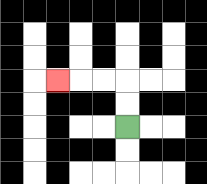{'start': '[5, 5]', 'end': '[2, 3]', 'path_directions': 'U,U,L,L,L', 'path_coordinates': '[[5, 5], [5, 4], [5, 3], [4, 3], [3, 3], [2, 3]]'}